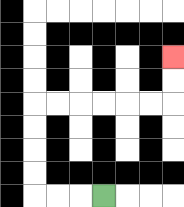{'start': '[4, 8]', 'end': '[7, 2]', 'path_directions': 'L,L,L,U,U,U,U,R,R,R,R,R,R,U,U', 'path_coordinates': '[[4, 8], [3, 8], [2, 8], [1, 8], [1, 7], [1, 6], [1, 5], [1, 4], [2, 4], [3, 4], [4, 4], [5, 4], [6, 4], [7, 4], [7, 3], [7, 2]]'}